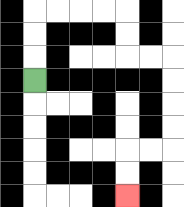{'start': '[1, 3]', 'end': '[5, 8]', 'path_directions': 'U,U,U,R,R,R,R,D,D,R,R,D,D,D,D,L,L,D,D', 'path_coordinates': '[[1, 3], [1, 2], [1, 1], [1, 0], [2, 0], [3, 0], [4, 0], [5, 0], [5, 1], [5, 2], [6, 2], [7, 2], [7, 3], [7, 4], [7, 5], [7, 6], [6, 6], [5, 6], [5, 7], [5, 8]]'}